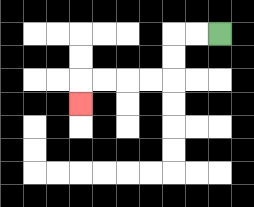{'start': '[9, 1]', 'end': '[3, 4]', 'path_directions': 'L,L,D,D,L,L,L,L,D', 'path_coordinates': '[[9, 1], [8, 1], [7, 1], [7, 2], [7, 3], [6, 3], [5, 3], [4, 3], [3, 3], [3, 4]]'}